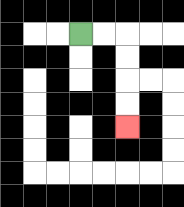{'start': '[3, 1]', 'end': '[5, 5]', 'path_directions': 'R,R,D,D,D,D', 'path_coordinates': '[[3, 1], [4, 1], [5, 1], [5, 2], [5, 3], [5, 4], [5, 5]]'}